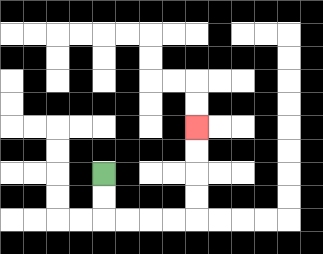{'start': '[4, 7]', 'end': '[8, 5]', 'path_directions': 'D,D,R,R,R,R,U,U,U,U', 'path_coordinates': '[[4, 7], [4, 8], [4, 9], [5, 9], [6, 9], [7, 9], [8, 9], [8, 8], [8, 7], [8, 6], [8, 5]]'}